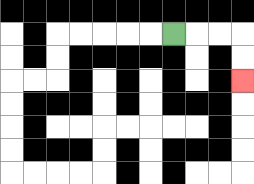{'start': '[7, 1]', 'end': '[10, 3]', 'path_directions': 'R,R,R,D,D', 'path_coordinates': '[[7, 1], [8, 1], [9, 1], [10, 1], [10, 2], [10, 3]]'}